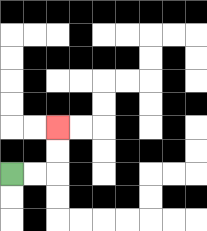{'start': '[0, 7]', 'end': '[2, 5]', 'path_directions': 'R,R,U,U', 'path_coordinates': '[[0, 7], [1, 7], [2, 7], [2, 6], [2, 5]]'}